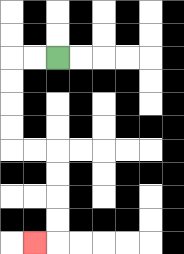{'start': '[2, 2]', 'end': '[1, 10]', 'path_directions': 'L,L,D,D,D,D,R,R,D,D,D,D,L', 'path_coordinates': '[[2, 2], [1, 2], [0, 2], [0, 3], [0, 4], [0, 5], [0, 6], [1, 6], [2, 6], [2, 7], [2, 8], [2, 9], [2, 10], [1, 10]]'}